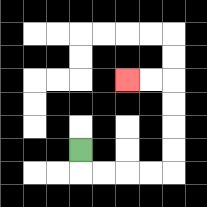{'start': '[3, 6]', 'end': '[5, 3]', 'path_directions': 'D,R,R,R,R,U,U,U,U,L,L', 'path_coordinates': '[[3, 6], [3, 7], [4, 7], [5, 7], [6, 7], [7, 7], [7, 6], [7, 5], [7, 4], [7, 3], [6, 3], [5, 3]]'}